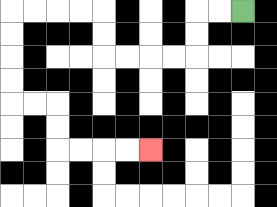{'start': '[10, 0]', 'end': '[6, 6]', 'path_directions': 'L,L,D,D,L,L,L,L,U,U,L,L,L,L,D,D,D,D,R,R,D,D,R,R,R,R', 'path_coordinates': '[[10, 0], [9, 0], [8, 0], [8, 1], [8, 2], [7, 2], [6, 2], [5, 2], [4, 2], [4, 1], [4, 0], [3, 0], [2, 0], [1, 0], [0, 0], [0, 1], [0, 2], [0, 3], [0, 4], [1, 4], [2, 4], [2, 5], [2, 6], [3, 6], [4, 6], [5, 6], [6, 6]]'}